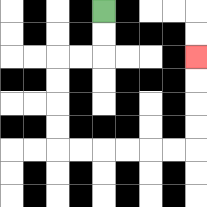{'start': '[4, 0]', 'end': '[8, 2]', 'path_directions': 'D,D,L,L,D,D,D,D,R,R,R,R,R,R,U,U,U,U', 'path_coordinates': '[[4, 0], [4, 1], [4, 2], [3, 2], [2, 2], [2, 3], [2, 4], [2, 5], [2, 6], [3, 6], [4, 6], [5, 6], [6, 6], [7, 6], [8, 6], [8, 5], [8, 4], [8, 3], [8, 2]]'}